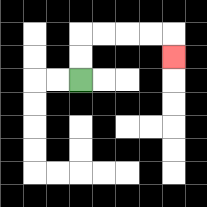{'start': '[3, 3]', 'end': '[7, 2]', 'path_directions': 'U,U,R,R,R,R,D', 'path_coordinates': '[[3, 3], [3, 2], [3, 1], [4, 1], [5, 1], [6, 1], [7, 1], [7, 2]]'}